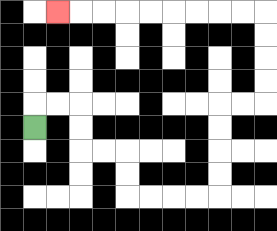{'start': '[1, 5]', 'end': '[2, 0]', 'path_directions': 'U,R,R,D,D,R,R,D,D,R,R,R,R,U,U,U,U,R,R,U,U,U,U,L,L,L,L,L,L,L,L,L', 'path_coordinates': '[[1, 5], [1, 4], [2, 4], [3, 4], [3, 5], [3, 6], [4, 6], [5, 6], [5, 7], [5, 8], [6, 8], [7, 8], [8, 8], [9, 8], [9, 7], [9, 6], [9, 5], [9, 4], [10, 4], [11, 4], [11, 3], [11, 2], [11, 1], [11, 0], [10, 0], [9, 0], [8, 0], [7, 0], [6, 0], [5, 0], [4, 0], [3, 0], [2, 0]]'}